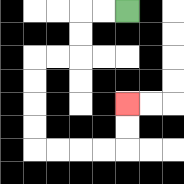{'start': '[5, 0]', 'end': '[5, 4]', 'path_directions': 'L,L,D,D,L,L,D,D,D,D,R,R,R,R,U,U', 'path_coordinates': '[[5, 0], [4, 0], [3, 0], [3, 1], [3, 2], [2, 2], [1, 2], [1, 3], [1, 4], [1, 5], [1, 6], [2, 6], [3, 6], [4, 6], [5, 6], [5, 5], [5, 4]]'}